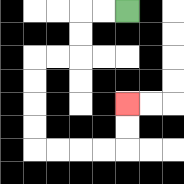{'start': '[5, 0]', 'end': '[5, 4]', 'path_directions': 'L,L,D,D,L,L,D,D,D,D,R,R,R,R,U,U', 'path_coordinates': '[[5, 0], [4, 0], [3, 0], [3, 1], [3, 2], [2, 2], [1, 2], [1, 3], [1, 4], [1, 5], [1, 6], [2, 6], [3, 6], [4, 6], [5, 6], [5, 5], [5, 4]]'}